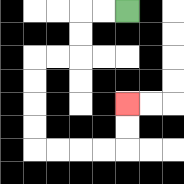{'start': '[5, 0]', 'end': '[5, 4]', 'path_directions': 'L,L,D,D,L,L,D,D,D,D,R,R,R,R,U,U', 'path_coordinates': '[[5, 0], [4, 0], [3, 0], [3, 1], [3, 2], [2, 2], [1, 2], [1, 3], [1, 4], [1, 5], [1, 6], [2, 6], [3, 6], [4, 6], [5, 6], [5, 5], [5, 4]]'}